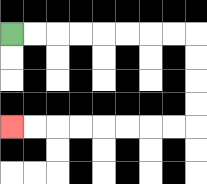{'start': '[0, 1]', 'end': '[0, 5]', 'path_directions': 'R,R,R,R,R,R,R,R,D,D,D,D,L,L,L,L,L,L,L,L', 'path_coordinates': '[[0, 1], [1, 1], [2, 1], [3, 1], [4, 1], [5, 1], [6, 1], [7, 1], [8, 1], [8, 2], [8, 3], [8, 4], [8, 5], [7, 5], [6, 5], [5, 5], [4, 5], [3, 5], [2, 5], [1, 5], [0, 5]]'}